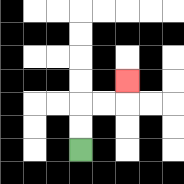{'start': '[3, 6]', 'end': '[5, 3]', 'path_directions': 'U,U,R,R,U', 'path_coordinates': '[[3, 6], [3, 5], [3, 4], [4, 4], [5, 4], [5, 3]]'}